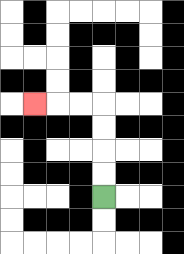{'start': '[4, 8]', 'end': '[1, 4]', 'path_directions': 'U,U,U,U,L,L,L', 'path_coordinates': '[[4, 8], [4, 7], [4, 6], [4, 5], [4, 4], [3, 4], [2, 4], [1, 4]]'}